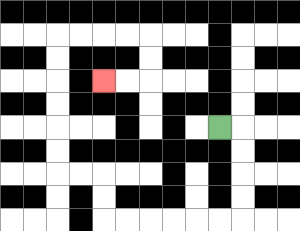{'start': '[9, 5]', 'end': '[4, 3]', 'path_directions': 'R,D,D,D,D,L,L,L,L,L,L,U,U,L,L,U,U,U,U,U,U,R,R,R,R,D,D,L,L', 'path_coordinates': '[[9, 5], [10, 5], [10, 6], [10, 7], [10, 8], [10, 9], [9, 9], [8, 9], [7, 9], [6, 9], [5, 9], [4, 9], [4, 8], [4, 7], [3, 7], [2, 7], [2, 6], [2, 5], [2, 4], [2, 3], [2, 2], [2, 1], [3, 1], [4, 1], [5, 1], [6, 1], [6, 2], [6, 3], [5, 3], [4, 3]]'}